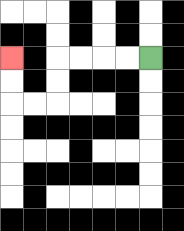{'start': '[6, 2]', 'end': '[0, 2]', 'path_directions': 'L,L,L,L,D,D,L,L,U,U', 'path_coordinates': '[[6, 2], [5, 2], [4, 2], [3, 2], [2, 2], [2, 3], [2, 4], [1, 4], [0, 4], [0, 3], [0, 2]]'}